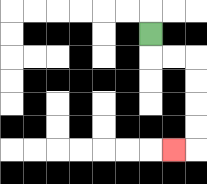{'start': '[6, 1]', 'end': '[7, 6]', 'path_directions': 'D,R,R,D,D,D,D,L', 'path_coordinates': '[[6, 1], [6, 2], [7, 2], [8, 2], [8, 3], [8, 4], [8, 5], [8, 6], [7, 6]]'}